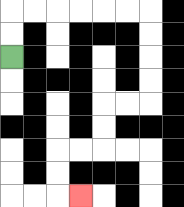{'start': '[0, 2]', 'end': '[3, 8]', 'path_directions': 'U,U,R,R,R,R,R,R,D,D,D,D,L,L,D,D,L,L,D,D,R', 'path_coordinates': '[[0, 2], [0, 1], [0, 0], [1, 0], [2, 0], [3, 0], [4, 0], [5, 0], [6, 0], [6, 1], [6, 2], [6, 3], [6, 4], [5, 4], [4, 4], [4, 5], [4, 6], [3, 6], [2, 6], [2, 7], [2, 8], [3, 8]]'}